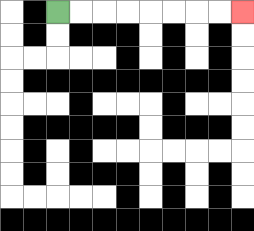{'start': '[2, 0]', 'end': '[10, 0]', 'path_directions': 'R,R,R,R,R,R,R,R', 'path_coordinates': '[[2, 0], [3, 0], [4, 0], [5, 0], [6, 0], [7, 0], [8, 0], [9, 0], [10, 0]]'}